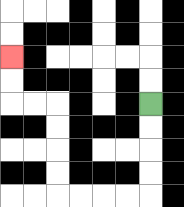{'start': '[6, 4]', 'end': '[0, 2]', 'path_directions': 'D,D,D,D,L,L,L,L,U,U,U,U,L,L,U,U', 'path_coordinates': '[[6, 4], [6, 5], [6, 6], [6, 7], [6, 8], [5, 8], [4, 8], [3, 8], [2, 8], [2, 7], [2, 6], [2, 5], [2, 4], [1, 4], [0, 4], [0, 3], [0, 2]]'}